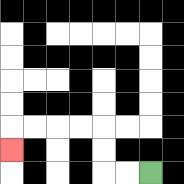{'start': '[6, 7]', 'end': '[0, 6]', 'path_directions': 'L,L,U,U,L,L,L,L,D', 'path_coordinates': '[[6, 7], [5, 7], [4, 7], [4, 6], [4, 5], [3, 5], [2, 5], [1, 5], [0, 5], [0, 6]]'}